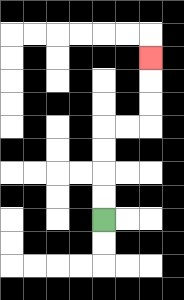{'start': '[4, 9]', 'end': '[6, 2]', 'path_directions': 'U,U,U,U,R,R,U,U,U', 'path_coordinates': '[[4, 9], [4, 8], [4, 7], [4, 6], [4, 5], [5, 5], [6, 5], [6, 4], [6, 3], [6, 2]]'}